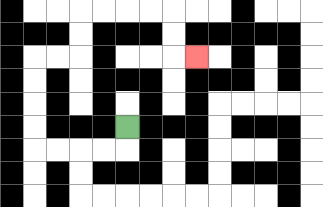{'start': '[5, 5]', 'end': '[8, 2]', 'path_directions': 'D,L,L,L,L,U,U,U,U,R,R,U,U,R,R,R,R,D,D,R', 'path_coordinates': '[[5, 5], [5, 6], [4, 6], [3, 6], [2, 6], [1, 6], [1, 5], [1, 4], [1, 3], [1, 2], [2, 2], [3, 2], [3, 1], [3, 0], [4, 0], [5, 0], [6, 0], [7, 0], [7, 1], [7, 2], [8, 2]]'}